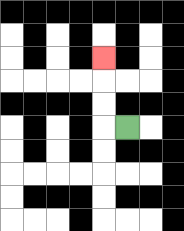{'start': '[5, 5]', 'end': '[4, 2]', 'path_directions': 'L,U,U,U', 'path_coordinates': '[[5, 5], [4, 5], [4, 4], [4, 3], [4, 2]]'}